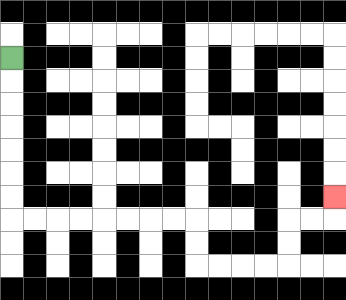{'start': '[0, 2]', 'end': '[14, 8]', 'path_directions': 'D,D,D,D,D,D,D,R,R,R,R,R,R,R,R,D,D,R,R,R,R,U,U,R,R,U', 'path_coordinates': '[[0, 2], [0, 3], [0, 4], [0, 5], [0, 6], [0, 7], [0, 8], [0, 9], [1, 9], [2, 9], [3, 9], [4, 9], [5, 9], [6, 9], [7, 9], [8, 9], [8, 10], [8, 11], [9, 11], [10, 11], [11, 11], [12, 11], [12, 10], [12, 9], [13, 9], [14, 9], [14, 8]]'}